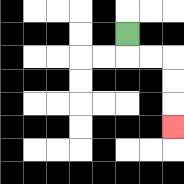{'start': '[5, 1]', 'end': '[7, 5]', 'path_directions': 'D,R,R,D,D,D', 'path_coordinates': '[[5, 1], [5, 2], [6, 2], [7, 2], [7, 3], [7, 4], [7, 5]]'}